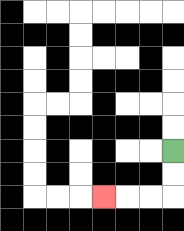{'start': '[7, 6]', 'end': '[4, 8]', 'path_directions': 'D,D,L,L,L', 'path_coordinates': '[[7, 6], [7, 7], [7, 8], [6, 8], [5, 8], [4, 8]]'}